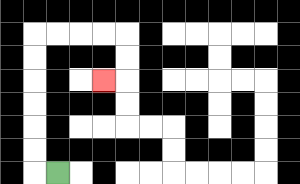{'start': '[2, 7]', 'end': '[4, 3]', 'path_directions': 'L,U,U,U,U,U,U,R,R,R,R,D,D,L', 'path_coordinates': '[[2, 7], [1, 7], [1, 6], [1, 5], [1, 4], [1, 3], [1, 2], [1, 1], [2, 1], [3, 1], [4, 1], [5, 1], [5, 2], [5, 3], [4, 3]]'}